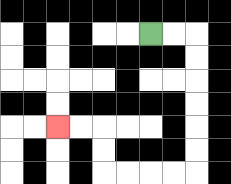{'start': '[6, 1]', 'end': '[2, 5]', 'path_directions': 'R,R,D,D,D,D,D,D,L,L,L,L,U,U,L,L', 'path_coordinates': '[[6, 1], [7, 1], [8, 1], [8, 2], [8, 3], [8, 4], [8, 5], [8, 6], [8, 7], [7, 7], [6, 7], [5, 7], [4, 7], [4, 6], [4, 5], [3, 5], [2, 5]]'}